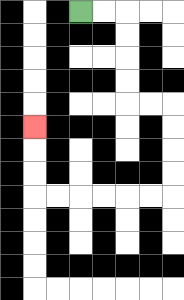{'start': '[3, 0]', 'end': '[1, 5]', 'path_directions': 'R,R,D,D,D,D,R,R,D,D,D,D,L,L,L,L,L,L,U,U,U', 'path_coordinates': '[[3, 0], [4, 0], [5, 0], [5, 1], [5, 2], [5, 3], [5, 4], [6, 4], [7, 4], [7, 5], [7, 6], [7, 7], [7, 8], [6, 8], [5, 8], [4, 8], [3, 8], [2, 8], [1, 8], [1, 7], [1, 6], [1, 5]]'}